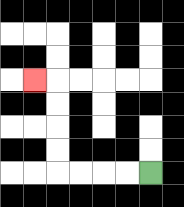{'start': '[6, 7]', 'end': '[1, 3]', 'path_directions': 'L,L,L,L,U,U,U,U,L', 'path_coordinates': '[[6, 7], [5, 7], [4, 7], [3, 7], [2, 7], [2, 6], [2, 5], [2, 4], [2, 3], [1, 3]]'}